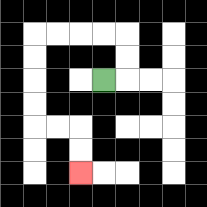{'start': '[4, 3]', 'end': '[3, 7]', 'path_directions': 'R,U,U,L,L,L,L,D,D,D,D,R,R,D,D', 'path_coordinates': '[[4, 3], [5, 3], [5, 2], [5, 1], [4, 1], [3, 1], [2, 1], [1, 1], [1, 2], [1, 3], [1, 4], [1, 5], [2, 5], [3, 5], [3, 6], [3, 7]]'}